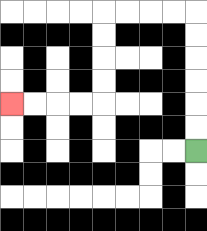{'start': '[8, 6]', 'end': '[0, 4]', 'path_directions': 'U,U,U,U,U,U,L,L,L,L,D,D,D,D,L,L,L,L', 'path_coordinates': '[[8, 6], [8, 5], [8, 4], [8, 3], [8, 2], [8, 1], [8, 0], [7, 0], [6, 0], [5, 0], [4, 0], [4, 1], [4, 2], [4, 3], [4, 4], [3, 4], [2, 4], [1, 4], [0, 4]]'}